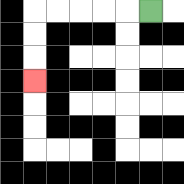{'start': '[6, 0]', 'end': '[1, 3]', 'path_directions': 'L,L,L,L,L,D,D,D', 'path_coordinates': '[[6, 0], [5, 0], [4, 0], [3, 0], [2, 0], [1, 0], [1, 1], [1, 2], [1, 3]]'}